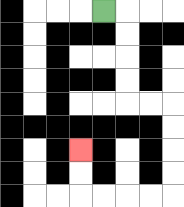{'start': '[4, 0]', 'end': '[3, 6]', 'path_directions': 'R,D,D,D,D,R,R,D,D,D,D,L,L,L,L,U,U', 'path_coordinates': '[[4, 0], [5, 0], [5, 1], [5, 2], [5, 3], [5, 4], [6, 4], [7, 4], [7, 5], [7, 6], [7, 7], [7, 8], [6, 8], [5, 8], [4, 8], [3, 8], [3, 7], [3, 6]]'}